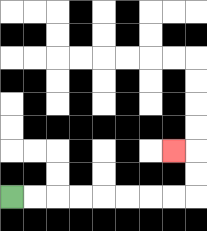{'start': '[0, 8]', 'end': '[7, 6]', 'path_directions': 'R,R,R,R,R,R,R,R,U,U,L', 'path_coordinates': '[[0, 8], [1, 8], [2, 8], [3, 8], [4, 8], [5, 8], [6, 8], [7, 8], [8, 8], [8, 7], [8, 6], [7, 6]]'}